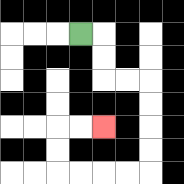{'start': '[3, 1]', 'end': '[4, 5]', 'path_directions': 'R,D,D,R,R,D,D,D,D,L,L,L,L,U,U,R,R', 'path_coordinates': '[[3, 1], [4, 1], [4, 2], [4, 3], [5, 3], [6, 3], [6, 4], [6, 5], [6, 6], [6, 7], [5, 7], [4, 7], [3, 7], [2, 7], [2, 6], [2, 5], [3, 5], [4, 5]]'}